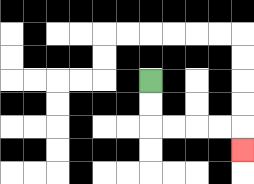{'start': '[6, 3]', 'end': '[10, 6]', 'path_directions': 'D,D,R,R,R,R,D', 'path_coordinates': '[[6, 3], [6, 4], [6, 5], [7, 5], [8, 5], [9, 5], [10, 5], [10, 6]]'}